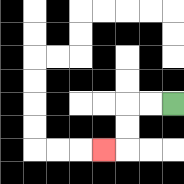{'start': '[7, 4]', 'end': '[4, 6]', 'path_directions': 'L,L,D,D,L', 'path_coordinates': '[[7, 4], [6, 4], [5, 4], [5, 5], [5, 6], [4, 6]]'}